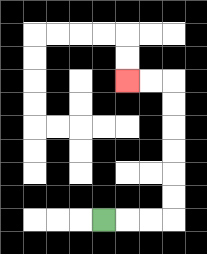{'start': '[4, 9]', 'end': '[5, 3]', 'path_directions': 'R,R,R,U,U,U,U,U,U,L,L', 'path_coordinates': '[[4, 9], [5, 9], [6, 9], [7, 9], [7, 8], [7, 7], [7, 6], [7, 5], [7, 4], [7, 3], [6, 3], [5, 3]]'}